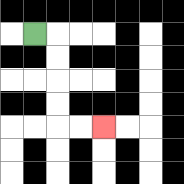{'start': '[1, 1]', 'end': '[4, 5]', 'path_directions': 'R,D,D,D,D,R,R', 'path_coordinates': '[[1, 1], [2, 1], [2, 2], [2, 3], [2, 4], [2, 5], [3, 5], [4, 5]]'}